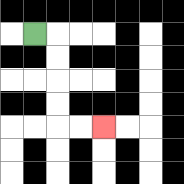{'start': '[1, 1]', 'end': '[4, 5]', 'path_directions': 'R,D,D,D,D,R,R', 'path_coordinates': '[[1, 1], [2, 1], [2, 2], [2, 3], [2, 4], [2, 5], [3, 5], [4, 5]]'}